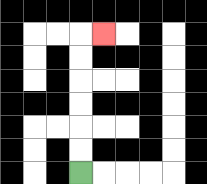{'start': '[3, 7]', 'end': '[4, 1]', 'path_directions': 'U,U,U,U,U,U,R', 'path_coordinates': '[[3, 7], [3, 6], [3, 5], [3, 4], [3, 3], [3, 2], [3, 1], [4, 1]]'}